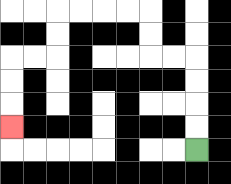{'start': '[8, 6]', 'end': '[0, 5]', 'path_directions': 'U,U,U,U,L,L,U,U,L,L,L,L,D,D,L,L,D,D,D', 'path_coordinates': '[[8, 6], [8, 5], [8, 4], [8, 3], [8, 2], [7, 2], [6, 2], [6, 1], [6, 0], [5, 0], [4, 0], [3, 0], [2, 0], [2, 1], [2, 2], [1, 2], [0, 2], [0, 3], [0, 4], [0, 5]]'}